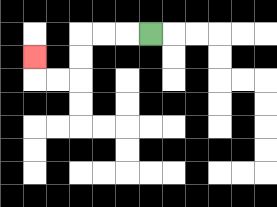{'start': '[6, 1]', 'end': '[1, 2]', 'path_directions': 'L,L,L,D,D,L,L,U', 'path_coordinates': '[[6, 1], [5, 1], [4, 1], [3, 1], [3, 2], [3, 3], [2, 3], [1, 3], [1, 2]]'}